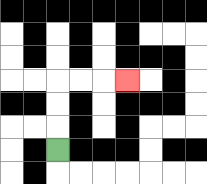{'start': '[2, 6]', 'end': '[5, 3]', 'path_directions': 'U,U,U,R,R,R', 'path_coordinates': '[[2, 6], [2, 5], [2, 4], [2, 3], [3, 3], [4, 3], [5, 3]]'}